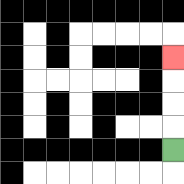{'start': '[7, 6]', 'end': '[7, 2]', 'path_directions': 'U,U,U,U', 'path_coordinates': '[[7, 6], [7, 5], [7, 4], [7, 3], [7, 2]]'}